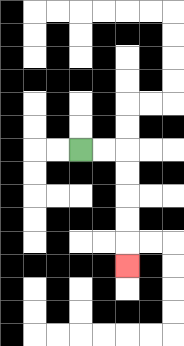{'start': '[3, 6]', 'end': '[5, 11]', 'path_directions': 'R,R,D,D,D,D,D', 'path_coordinates': '[[3, 6], [4, 6], [5, 6], [5, 7], [5, 8], [5, 9], [5, 10], [5, 11]]'}